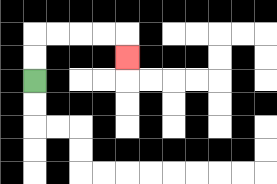{'start': '[1, 3]', 'end': '[5, 2]', 'path_directions': 'U,U,R,R,R,R,D', 'path_coordinates': '[[1, 3], [1, 2], [1, 1], [2, 1], [3, 1], [4, 1], [5, 1], [5, 2]]'}